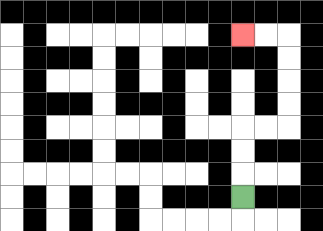{'start': '[10, 8]', 'end': '[10, 1]', 'path_directions': 'U,U,U,R,R,U,U,U,U,L,L', 'path_coordinates': '[[10, 8], [10, 7], [10, 6], [10, 5], [11, 5], [12, 5], [12, 4], [12, 3], [12, 2], [12, 1], [11, 1], [10, 1]]'}